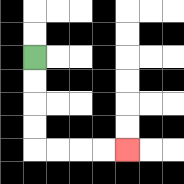{'start': '[1, 2]', 'end': '[5, 6]', 'path_directions': 'D,D,D,D,R,R,R,R', 'path_coordinates': '[[1, 2], [1, 3], [1, 4], [1, 5], [1, 6], [2, 6], [3, 6], [4, 6], [5, 6]]'}